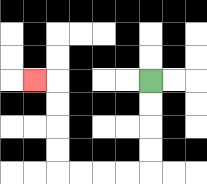{'start': '[6, 3]', 'end': '[1, 3]', 'path_directions': 'D,D,D,D,L,L,L,L,U,U,U,U,L', 'path_coordinates': '[[6, 3], [6, 4], [6, 5], [6, 6], [6, 7], [5, 7], [4, 7], [3, 7], [2, 7], [2, 6], [2, 5], [2, 4], [2, 3], [1, 3]]'}